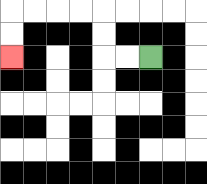{'start': '[6, 2]', 'end': '[0, 2]', 'path_directions': 'L,L,U,U,L,L,L,L,D,D', 'path_coordinates': '[[6, 2], [5, 2], [4, 2], [4, 1], [4, 0], [3, 0], [2, 0], [1, 0], [0, 0], [0, 1], [0, 2]]'}